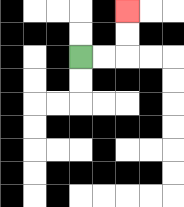{'start': '[3, 2]', 'end': '[5, 0]', 'path_directions': 'R,R,U,U', 'path_coordinates': '[[3, 2], [4, 2], [5, 2], [5, 1], [5, 0]]'}